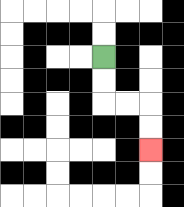{'start': '[4, 2]', 'end': '[6, 6]', 'path_directions': 'D,D,R,R,D,D', 'path_coordinates': '[[4, 2], [4, 3], [4, 4], [5, 4], [6, 4], [6, 5], [6, 6]]'}